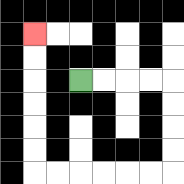{'start': '[3, 3]', 'end': '[1, 1]', 'path_directions': 'R,R,R,R,D,D,D,D,L,L,L,L,L,L,U,U,U,U,U,U', 'path_coordinates': '[[3, 3], [4, 3], [5, 3], [6, 3], [7, 3], [7, 4], [7, 5], [7, 6], [7, 7], [6, 7], [5, 7], [4, 7], [3, 7], [2, 7], [1, 7], [1, 6], [1, 5], [1, 4], [1, 3], [1, 2], [1, 1]]'}